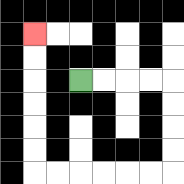{'start': '[3, 3]', 'end': '[1, 1]', 'path_directions': 'R,R,R,R,D,D,D,D,L,L,L,L,L,L,U,U,U,U,U,U', 'path_coordinates': '[[3, 3], [4, 3], [5, 3], [6, 3], [7, 3], [7, 4], [7, 5], [7, 6], [7, 7], [6, 7], [5, 7], [4, 7], [3, 7], [2, 7], [1, 7], [1, 6], [1, 5], [1, 4], [1, 3], [1, 2], [1, 1]]'}